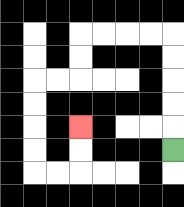{'start': '[7, 6]', 'end': '[3, 5]', 'path_directions': 'U,U,U,U,U,L,L,L,L,D,D,L,L,D,D,D,D,R,R,U,U', 'path_coordinates': '[[7, 6], [7, 5], [7, 4], [7, 3], [7, 2], [7, 1], [6, 1], [5, 1], [4, 1], [3, 1], [3, 2], [3, 3], [2, 3], [1, 3], [1, 4], [1, 5], [1, 6], [1, 7], [2, 7], [3, 7], [3, 6], [3, 5]]'}